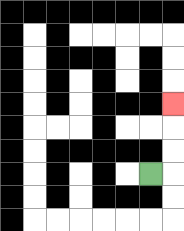{'start': '[6, 7]', 'end': '[7, 4]', 'path_directions': 'R,U,U,U', 'path_coordinates': '[[6, 7], [7, 7], [7, 6], [7, 5], [7, 4]]'}